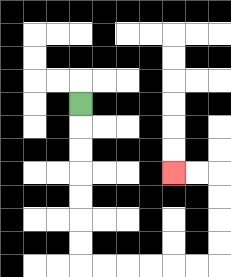{'start': '[3, 4]', 'end': '[7, 7]', 'path_directions': 'D,D,D,D,D,D,D,R,R,R,R,R,R,U,U,U,U,L,L', 'path_coordinates': '[[3, 4], [3, 5], [3, 6], [3, 7], [3, 8], [3, 9], [3, 10], [3, 11], [4, 11], [5, 11], [6, 11], [7, 11], [8, 11], [9, 11], [9, 10], [9, 9], [9, 8], [9, 7], [8, 7], [7, 7]]'}